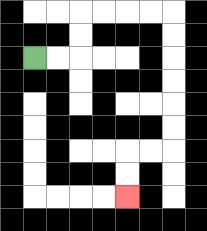{'start': '[1, 2]', 'end': '[5, 8]', 'path_directions': 'R,R,U,U,R,R,R,R,D,D,D,D,D,D,L,L,D,D', 'path_coordinates': '[[1, 2], [2, 2], [3, 2], [3, 1], [3, 0], [4, 0], [5, 0], [6, 0], [7, 0], [7, 1], [7, 2], [7, 3], [7, 4], [7, 5], [7, 6], [6, 6], [5, 6], [5, 7], [5, 8]]'}